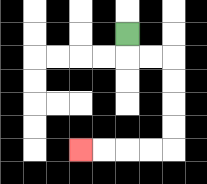{'start': '[5, 1]', 'end': '[3, 6]', 'path_directions': 'D,R,R,D,D,D,D,L,L,L,L', 'path_coordinates': '[[5, 1], [5, 2], [6, 2], [7, 2], [7, 3], [7, 4], [7, 5], [7, 6], [6, 6], [5, 6], [4, 6], [3, 6]]'}